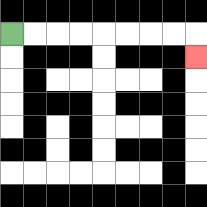{'start': '[0, 1]', 'end': '[8, 2]', 'path_directions': 'R,R,R,R,R,R,R,R,D', 'path_coordinates': '[[0, 1], [1, 1], [2, 1], [3, 1], [4, 1], [5, 1], [6, 1], [7, 1], [8, 1], [8, 2]]'}